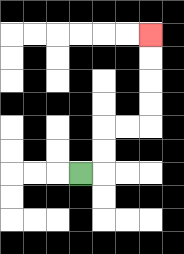{'start': '[3, 7]', 'end': '[6, 1]', 'path_directions': 'R,U,U,R,R,U,U,U,U', 'path_coordinates': '[[3, 7], [4, 7], [4, 6], [4, 5], [5, 5], [6, 5], [6, 4], [6, 3], [6, 2], [6, 1]]'}